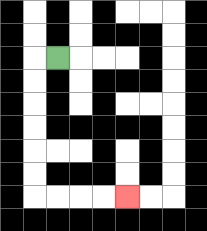{'start': '[2, 2]', 'end': '[5, 8]', 'path_directions': 'L,D,D,D,D,D,D,R,R,R,R', 'path_coordinates': '[[2, 2], [1, 2], [1, 3], [1, 4], [1, 5], [1, 6], [1, 7], [1, 8], [2, 8], [3, 8], [4, 8], [5, 8]]'}